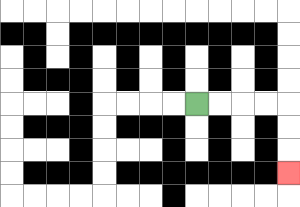{'start': '[8, 4]', 'end': '[12, 7]', 'path_directions': 'R,R,R,R,D,D,D', 'path_coordinates': '[[8, 4], [9, 4], [10, 4], [11, 4], [12, 4], [12, 5], [12, 6], [12, 7]]'}